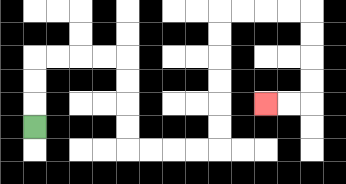{'start': '[1, 5]', 'end': '[11, 4]', 'path_directions': 'U,U,U,R,R,R,R,D,D,D,D,R,R,R,R,U,U,U,U,U,U,R,R,R,R,D,D,D,D,L,L', 'path_coordinates': '[[1, 5], [1, 4], [1, 3], [1, 2], [2, 2], [3, 2], [4, 2], [5, 2], [5, 3], [5, 4], [5, 5], [5, 6], [6, 6], [7, 6], [8, 6], [9, 6], [9, 5], [9, 4], [9, 3], [9, 2], [9, 1], [9, 0], [10, 0], [11, 0], [12, 0], [13, 0], [13, 1], [13, 2], [13, 3], [13, 4], [12, 4], [11, 4]]'}